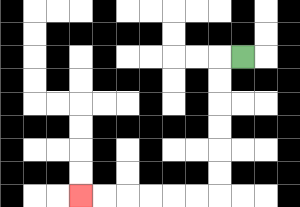{'start': '[10, 2]', 'end': '[3, 8]', 'path_directions': 'L,D,D,D,D,D,D,L,L,L,L,L,L', 'path_coordinates': '[[10, 2], [9, 2], [9, 3], [9, 4], [9, 5], [9, 6], [9, 7], [9, 8], [8, 8], [7, 8], [6, 8], [5, 8], [4, 8], [3, 8]]'}